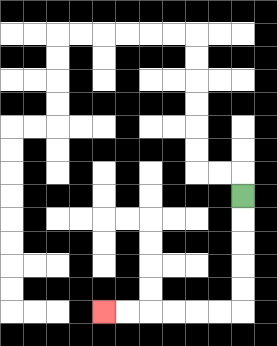{'start': '[10, 8]', 'end': '[4, 13]', 'path_directions': 'D,D,D,D,D,L,L,L,L,L,L', 'path_coordinates': '[[10, 8], [10, 9], [10, 10], [10, 11], [10, 12], [10, 13], [9, 13], [8, 13], [7, 13], [6, 13], [5, 13], [4, 13]]'}